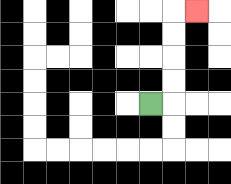{'start': '[6, 4]', 'end': '[8, 0]', 'path_directions': 'R,U,U,U,U,R', 'path_coordinates': '[[6, 4], [7, 4], [7, 3], [7, 2], [7, 1], [7, 0], [8, 0]]'}